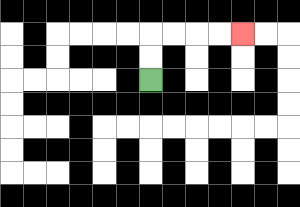{'start': '[6, 3]', 'end': '[10, 1]', 'path_directions': 'U,U,R,R,R,R', 'path_coordinates': '[[6, 3], [6, 2], [6, 1], [7, 1], [8, 1], [9, 1], [10, 1]]'}